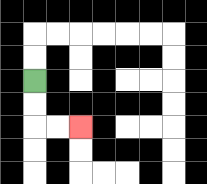{'start': '[1, 3]', 'end': '[3, 5]', 'path_directions': 'D,D,R,R', 'path_coordinates': '[[1, 3], [1, 4], [1, 5], [2, 5], [3, 5]]'}